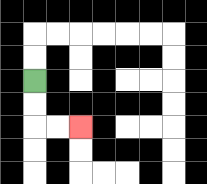{'start': '[1, 3]', 'end': '[3, 5]', 'path_directions': 'D,D,R,R', 'path_coordinates': '[[1, 3], [1, 4], [1, 5], [2, 5], [3, 5]]'}